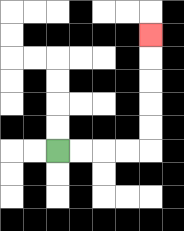{'start': '[2, 6]', 'end': '[6, 1]', 'path_directions': 'R,R,R,R,U,U,U,U,U', 'path_coordinates': '[[2, 6], [3, 6], [4, 6], [5, 6], [6, 6], [6, 5], [6, 4], [6, 3], [6, 2], [6, 1]]'}